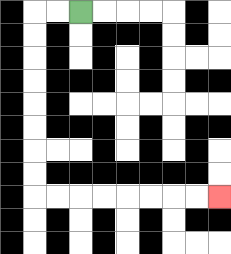{'start': '[3, 0]', 'end': '[9, 8]', 'path_directions': 'L,L,D,D,D,D,D,D,D,D,R,R,R,R,R,R,R,R', 'path_coordinates': '[[3, 0], [2, 0], [1, 0], [1, 1], [1, 2], [1, 3], [1, 4], [1, 5], [1, 6], [1, 7], [1, 8], [2, 8], [3, 8], [4, 8], [5, 8], [6, 8], [7, 8], [8, 8], [9, 8]]'}